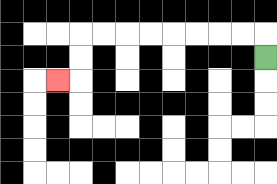{'start': '[11, 2]', 'end': '[2, 3]', 'path_directions': 'U,L,L,L,L,L,L,L,L,D,D,L', 'path_coordinates': '[[11, 2], [11, 1], [10, 1], [9, 1], [8, 1], [7, 1], [6, 1], [5, 1], [4, 1], [3, 1], [3, 2], [3, 3], [2, 3]]'}